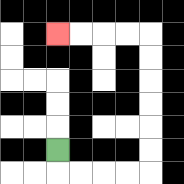{'start': '[2, 6]', 'end': '[2, 1]', 'path_directions': 'D,R,R,R,R,U,U,U,U,U,U,L,L,L,L', 'path_coordinates': '[[2, 6], [2, 7], [3, 7], [4, 7], [5, 7], [6, 7], [6, 6], [6, 5], [6, 4], [6, 3], [6, 2], [6, 1], [5, 1], [4, 1], [3, 1], [2, 1]]'}